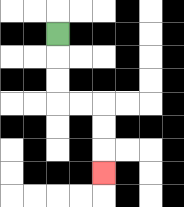{'start': '[2, 1]', 'end': '[4, 7]', 'path_directions': 'D,D,D,R,R,D,D,D', 'path_coordinates': '[[2, 1], [2, 2], [2, 3], [2, 4], [3, 4], [4, 4], [4, 5], [4, 6], [4, 7]]'}